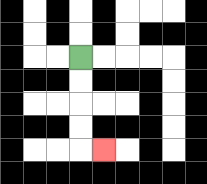{'start': '[3, 2]', 'end': '[4, 6]', 'path_directions': 'D,D,D,D,R', 'path_coordinates': '[[3, 2], [3, 3], [3, 4], [3, 5], [3, 6], [4, 6]]'}